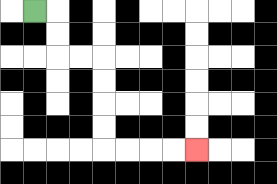{'start': '[1, 0]', 'end': '[8, 6]', 'path_directions': 'R,D,D,R,R,D,D,D,D,R,R,R,R', 'path_coordinates': '[[1, 0], [2, 0], [2, 1], [2, 2], [3, 2], [4, 2], [4, 3], [4, 4], [4, 5], [4, 6], [5, 6], [6, 6], [7, 6], [8, 6]]'}